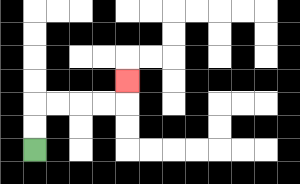{'start': '[1, 6]', 'end': '[5, 3]', 'path_directions': 'U,U,R,R,R,R,U', 'path_coordinates': '[[1, 6], [1, 5], [1, 4], [2, 4], [3, 4], [4, 4], [5, 4], [5, 3]]'}